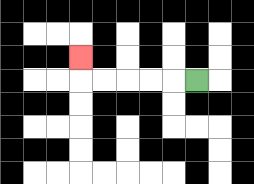{'start': '[8, 3]', 'end': '[3, 2]', 'path_directions': 'L,L,L,L,L,U', 'path_coordinates': '[[8, 3], [7, 3], [6, 3], [5, 3], [4, 3], [3, 3], [3, 2]]'}